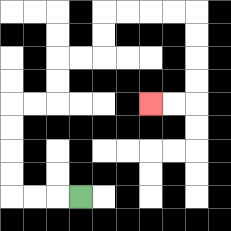{'start': '[3, 8]', 'end': '[6, 4]', 'path_directions': 'L,L,L,U,U,U,U,R,R,U,U,R,R,U,U,R,R,R,R,D,D,D,D,L,L', 'path_coordinates': '[[3, 8], [2, 8], [1, 8], [0, 8], [0, 7], [0, 6], [0, 5], [0, 4], [1, 4], [2, 4], [2, 3], [2, 2], [3, 2], [4, 2], [4, 1], [4, 0], [5, 0], [6, 0], [7, 0], [8, 0], [8, 1], [8, 2], [8, 3], [8, 4], [7, 4], [6, 4]]'}